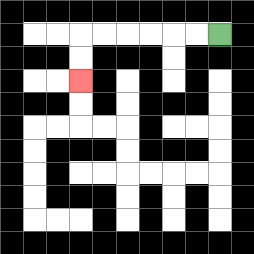{'start': '[9, 1]', 'end': '[3, 3]', 'path_directions': 'L,L,L,L,L,L,D,D', 'path_coordinates': '[[9, 1], [8, 1], [7, 1], [6, 1], [5, 1], [4, 1], [3, 1], [3, 2], [3, 3]]'}